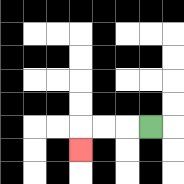{'start': '[6, 5]', 'end': '[3, 6]', 'path_directions': 'L,L,L,D', 'path_coordinates': '[[6, 5], [5, 5], [4, 5], [3, 5], [3, 6]]'}